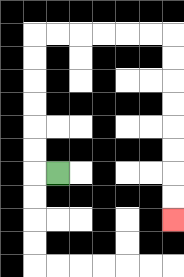{'start': '[2, 7]', 'end': '[7, 9]', 'path_directions': 'L,U,U,U,U,U,U,R,R,R,R,R,R,D,D,D,D,D,D,D,D', 'path_coordinates': '[[2, 7], [1, 7], [1, 6], [1, 5], [1, 4], [1, 3], [1, 2], [1, 1], [2, 1], [3, 1], [4, 1], [5, 1], [6, 1], [7, 1], [7, 2], [7, 3], [7, 4], [7, 5], [7, 6], [7, 7], [7, 8], [7, 9]]'}